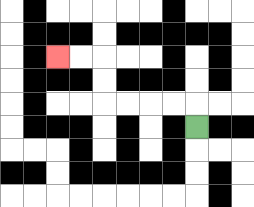{'start': '[8, 5]', 'end': '[2, 2]', 'path_directions': 'U,L,L,L,L,U,U,L,L', 'path_coordinates': '[[8, 5], [8, 4], [7, 4], [6, 4], [5, 4], [4, 4], [4, 3], [4, 2], [3, 2], [2, 2]]'}